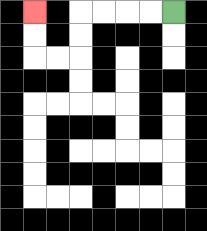{'start': '[7, 0]', 'end': '[1, 0]', 'path_directions': 'L,L,L,L,D,D,L,L,U,U', 'path_coordinates': '[[7, 0], [6, 0], [5, 0], [4, 0], [3, 0], [3, 1], [3, 2], [2, 2], [1, 2], [1, 1], [1, 0]]'}